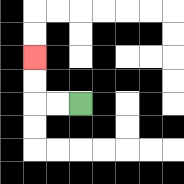{'start': '[3, 4]', 'end': '[1, 2]', 'path_directions': 'L,L,U,U', 'path_coordinates': '[[3, 4], [2, 4], [1, 4], [1, 3], [1, 2]]'}